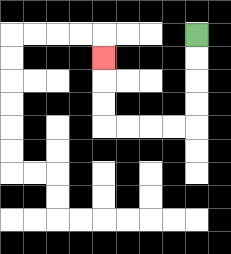{'start': '[8, 1]', 'end': '[4, 2]', 'path_directions': 'D,D,D,D,L,L,L,L,U,U,U', 'path_coordinates': '[[8, 1], [8, 2], [8, 3], [8, 4], [8, 5], [7, 5], [6, 5], [5, 5], [4, 5], [4, 4], [4, 3], [4, 2]]'}